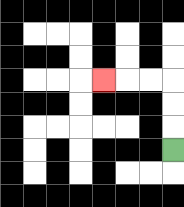{'start': '[7, 6]', 'end': '[4, 3]', 'path_directions': 'U,U,U,L,L,L', 'path_coordinates': '[[7, 6], [7, 5], [7, 4], [7, 3], [6, 3], [5, 3], [4, 3]]'}